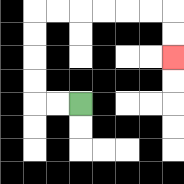{'start': '[3, 4]', 'end': '[7, 2]', 'path_directions': 'L,L,U,U,U,U,R,R,R,R,R,R,D,D', 'path_coordinates': '[[3, 4], [2, 4], [1, 4], [1, 3], [1, 2], [1, 1], [1, 0], [2, 0], [3, 0], [4, 0], [5, 0], [6, 0], [7, 0], [7, 1], [7, 2]]'}